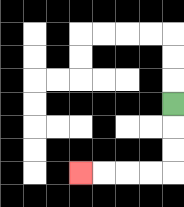{'start': '[7, 4]', 'end': '[3, 7]', 'path_directions': 'D,D,D,L,L,L,L', 'path_coordinates': '[[7, 4], [7, 5], [7, 6], [7, 7], [6, 7], [5, 7], [4, 7], [3, 7]]'}